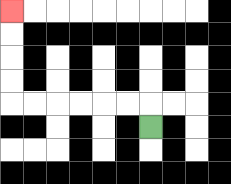{'start': '[6, 5]', 'end': '[0, 0]', 'path_directions': 'U,L,L,L,L,L,L,U,U,U,U', 'path_coordinates': '[[6, 5], [6, 4], [5, 4], [4, 4], [3, 4], [2, 4], [1, 4], [0, 4], [0, 3], [0, 2], [0, 1], [0, 0]]'}